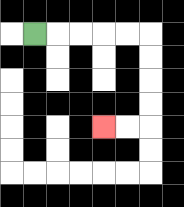{'start': '[1, 1]', 'end': '[4, 5]', 'path_directions': 'R,R,R,R,R,D,D,D,D,L,L', 'path_coordinates': '[[1, 1], [2, 1], [3, 1], [4, 1], [5, 1], [6, 1], [6, 2], [6, 3], [6, 4], [6, 5], [5, 5], [4, 5]]'}